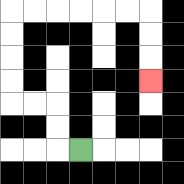{'start': '[3, 6]', 'end': '[6, 3]', 'path_directions': 'L,U,U,L,L,U,U,U,U,R,R,R,R,R,R,D,D,D', 'path_coordinates': '[[3, 6], [2, 6], [2, 5], [2, 4], [1, 4], [0, 4], [0, 3], [0, 2], [0, 1], [0, 0], [1, 0], [2, 0], [3, 0], [4, 0], [5, 0], [6, 0], [6, 1], [6, 2], [6, 3]]'}